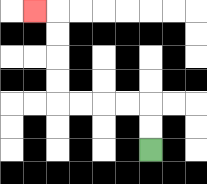{'start': '[6, 6]', 'end': '[1, 0]', 'path_directions': 'U,U,L,L,L,L,U,U,U,U,L', 'path_coordinates': '[[6, 6], [6, 5], [6, 4], [5, 4], [4, 4], [3, 4], [2, 4], [2, 3], [2, 2], [2, 1], [2, 0], [1, 0]]'}